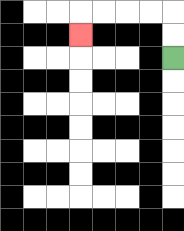{'start': '[7, 2]', 'end': '[3, 1]', 'path_directions': 'U,U,L,L,L,L,D', 'path_coordinates': '[[7, 2], [7, 1], [7, 0], [6, 0], [5, 0], [4, 0], [3, 0], [3, 1]]'}